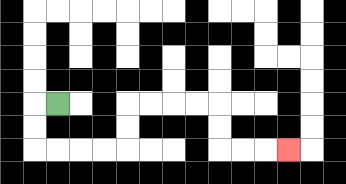{'start': '[2, 4]', 'end': '[12, 6]', 'path_directions': 'L,D,D,R,R,R,R,U,U,R,R,R,R,D,D,R,R,R', 'path_coordinates': '[[2, 4], [1, 4], [1, 5], [1, 6], [2, 6], [3, 6], [4, 6], [5, 6], [5, 5], [5, 4], [6, 4], [7, 4], [8, 4], [9, 4], [9, 5], [9, 6], [10, 6], [11, 6], [12, 6]]'}